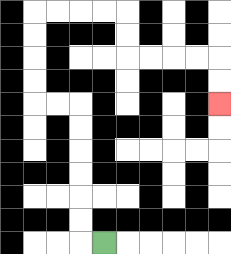{'start': '[4, 10]', 'end': '[9, 4]', 'path_directions': 'L,U,U,U,U,U,U,L,L,U,U,U,U,R,R,R,R,D,D,R,R,R,R,D,D', 'path_coordinates': '[[4, 10], [3, 10], [3, 9], [3, 8], [3, 7], [3, 6], [3, 5], [3, 4], [2, 4], [1, 4], [1, 3], [1, 2], [1, 1], [1, 0], [2, 0], [3, 0], [4, 0], [5, 0], [5, 1], [5, 2], [6, 2], [7, 2], [8, 2], [9, 2], [9, 3], [9, 4]]'}